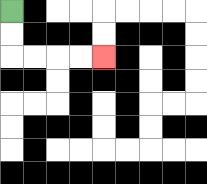{'start': '[0, 0]', 'end': '[4, 2]', 'path_directions': 'D,D,R,R,R,R', 'path_coordinates': '[[0, 0], [0, 1], [0, 2], [1, 2], [2, 2], [3, 2], [4, 2]]'}